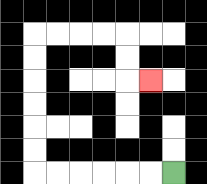{'start': '[7, 7]', 'end': '[6, 3]', 'path_directions': 'L,L,L,L,L,L,U,U,U,U,U,U,R,R,R,R,D,D,R', 'path_coordinates': '[[7, 7], [6, 7], [5, 7], [4, 7], [3, 7], [2, 7], [1, 7], [1, 6], [1, 5], [1, 4], [1, 3], [1, 2], [1, 1], [2, 1], [3, 1], [4, 1], [5, 1], [5, 2], [5, 3], [6, 3]]'}